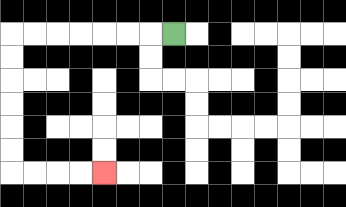{'start': '[7, 1]', 'end': '[4, 7]', 'path_directions': 'L,L,L,L,L,L,L,D,D,D,D,D,D,R,R,R,R', 'path_coordinates': '[[7, 1], [6, 1], [5, 1], [4, 1], [3, 1], [2, 1], [1, 1], [0, 1], [0, 2], [0, 3], [0, 4], [0, 5], [0, 6], [0, 7], [1, 7], [2, 7], [3, 7], [4, 7]]'}